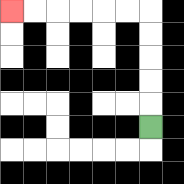{'start': '[6, 5]', 'end': '[0, 0]', 'path_directions': 'U,U,U,U,U,L,L,L,L,L,L', 'path_coordinates': '[[6, 5], [6, 4], [6, 3], [6, 2], [6, 1], [6, 0], [5, 0], [4, 0], [3, 0], [2, 0], [1, 0], [0, 0]]'}